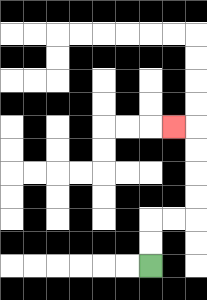{'start': '[6, 11]', 'end': '[7, 5]', 'path_directions': 'U,U,R,R,U,U,U,U,L', 'path_coordinates': '[[6, 11], [6, 10], [6, 9], [7, 9], [8, 9], [8, 8], [8, 7], [8, 6], [8, 5], [7, 5]]'}